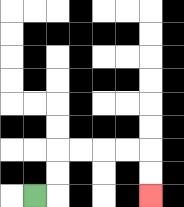{'start': '[1, 8]', 'end': '[6, 8]', 'path_directions': 'R,U,U,R,R,R,R,D,D', 'path_coordinates': '[[1, 8], [2, 8], [2, 7], [2, 6], [3, 6], [4, 6], [5, 6], [6, 6], [6, 7], [6, 8]]'}